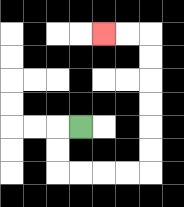{'start': '[3, 5]', 'end': '[4, 1]', 'path_directions': 'L,D,D,R,R,R,R,U,U,U,U,U,U,L,L', 'path_coordinates': '[[3, 5], [2, 5], [2, 6], [2, 7], [3, 7], [4, 7], [5, 7], [6, 7], [6, 6], [6, 5], [6, 4], [6, 3], [6, 2], [6, 1], [5, 1], [4, 1]]'}